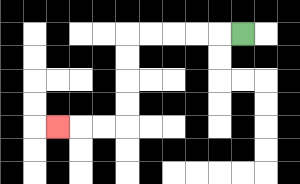{'start': '[10, 1]', 'end': '[2, 5]', 'path_directions': 'L,L,L,L,L,D,D,D,D,L,L,L', 'path_coordinates': '[[10, 1], [9, 1], [8, 1], [7, 1], [6, 1], [5, 1], [5, 2], [5, 3], [5, 4], [5, 5], [4, 5], [3, 5], [2, 5]]'}